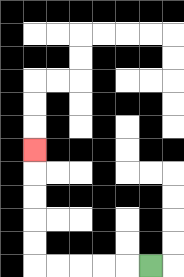{'start': '[6, 11]', 'end': '[1, 6]', 'path_directions': 'L,L,L,L,L,U,U,U,U,U', 'path_coordinates': '[[6, 11], [5, 11], [4, 11], [3, 11], [2, 11], [1, 11], [1, 10], [1, 9], [1, 8], [1, 7], [1, 6]]'}